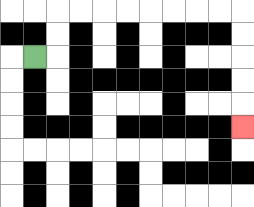{'start': '[1, 2]', 'end': '[10, 5]', 'path_directions': 'R,U,U,R,R,R,R,R,R,R,R,D,D,D,D,D', 'path_coordinates': '[[1, 2], [2, 2], [2, 1], [2, 0], [3, 0], [4, 0], [5, 0], [6, 0], [7, 0], [8, 0], [9, 0], [10, 0], [10, 1], [10, 2], [10, 3], [10, 4], [10, 5]]'}